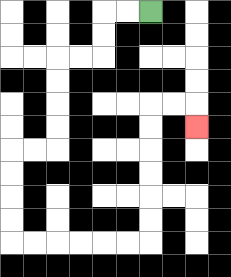{'start': '[6, 0]', 'end': '[8, 5]', 'path_directions': 'L,L,D,D,L,L,D,D,D,D,L,L,D,D,D,D,R,R,R,R,R,R,U,U,U,U,U,U,R,R,D', 'path_coordinates': '[[6, 0], [5, 0], [4, 0], [4, 1], [4, 2], [3, 2], [2, 2], [2, 3], [2, 4], [2, 5], [2, 6], [1, 6], [0, 6], [0, 7], [0, 8], [0, 9], [0, 10], [1, 10], [2, 10], [3, 10], [4, 10], [5, 10], [6, 10], [6, 9], [6, 8], [6, 7], [6, 6], [6, 5], [6, 4], [7, 4], [8, 4], [8, 5]]'}